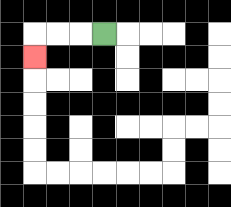{'start': '[4, 1]', 'end': '[1, 2]', 'path_directions': 'L,L,L,D', 'path_coordinates': '[[4, 1], [3, 1], [2, 1], [1, 1], [1, 2]]'}